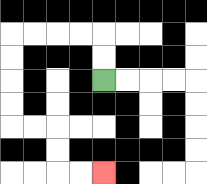{'start': '[4, 3]', 'end': '[4, 7]', 'path_directions': 'U,U,L,L,L,L,D,D,D,D,R,R,D,D,R,R', 'path_coordinates': '[[4, 3], [4, 2], [4, 1], [3, 1], [2, 1], [1, 1], [0, 1], [0, 2], [0, 3], [0, 4], [0, 5], [1, 5], [2, 5], [2, 6], [2, 7], [3, 7], [4, 7]]'}